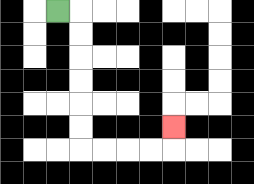{'start': '[2, 0]', 'end': '[7, 5]', 'path_directions': 'R,D,D,D,D,D,D,R,R,R,R,U', 'path_coordinates': '[[2, 0], [3, 0], [3, 1], [3, 2], [3, 3], [3, 4], [3, 5], [3, 6], [4, 6], [5, 6], [6, 6], [7, 6], [7, 5]]'}